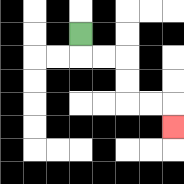{'start': '[3, 1]', 'end': '[7, 5]', 'path_directions': 'D,R,R,D,D,R,R,D', 'path_coordinates': '[[3, 1], [3, 2], [4, 2], [5, 2], [5, 3], [5, 4], [6, 4], [7, 4], [7, 5]]'}